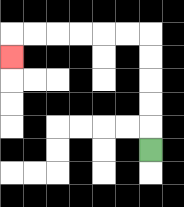{'start': '[6, 6]', 'end': '[0, 2]', 'path_directions': 'U,U,U,U,U,L,L,L,L,L,L,D', 'path_coordinates': '[[6, 6], [6, 5], [6, 4], [6, 3], [6, 2], [6, 1], [5, 1], [4, 1], [3, 1], [2, 1], [1, 1], [0, 1], [0, 2]]'}